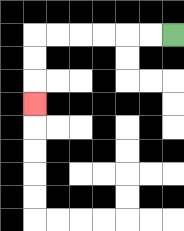{'start': '[7, 1]', 'end': '[1, 4]', 'path_directions': 'L,L,L,L,L,L,D,D,D', 'path_coordinates': '[[7, 1], [6, 1], [5, 1], [4, 1], [3, 1], [2, 1], [1, 1], [1, 2], [1, 3], [1, 4]]'}